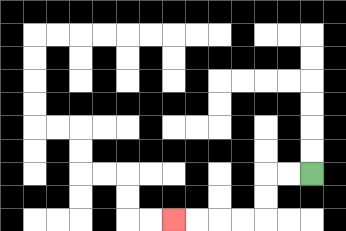{'start': '[13, 7]', 'end': '[7, 9]', 'path_directions': 'L,L,D,D,L,L,L,L', 'path_coordinates': '[[13, 7], [12, 7], [11, 7], [11, 8], [11, 9], [10, 9], [9, 9], [8, 9], [7, 9]]'}